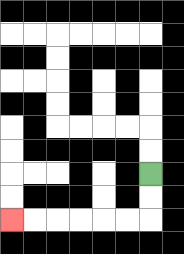{'start': '[6, 7]', 'end': '[0, 9]', 'path_directions': 'D,D,L,L,L,L,L,L', 'path_coordinates': '[[6, 7], [6, 8], [6, 9], [5, 9], [4, 9], [3, 9], [2, 9], [1, 9], [0, 9]]'}